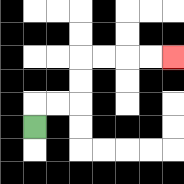{'start': '[1, 5]', 'end': '[7, 2]', 'path_directions': 'U,R,R,U,U,R,R,R,R', 'path_coordinates': '[[1, 5], [1, 4], [2, 4], [3, 4], [3, 3], [3, 2], [4, 2], [5, 2], [6, 2], [7, 2]]'}